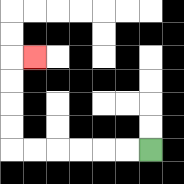{'start': '[6, 6]', 'end': '[1, 2]', 'path_directions': 'L,L,L,L,L,L,U,U,U,U,R', 'path_coordinates': '[[6, 6], [5, 6], [4, 6], [3, 6], [2, 6], [1, 6], [0, 6], [0, 5], [0, 4], [0, 3], [0, 2], [1, 2]]'}